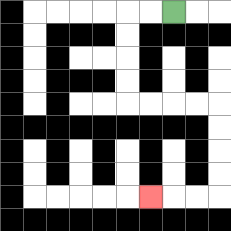{'start': '[7, 0]', 'end': '[6, 8]', 'path_directions': 'L,L,D,D,D,D,R,R,R,R,D,D,D,D,L,L,L', 'path_coordinates': '[[7, 0], [6, 0], [5, 0], [5, 1], [5, 2], [5, 3], [5, 4], [6, 4], [7, 4], [8, 4], [9, 4], [9, 5], [9, 6], [9, 7], [9, 8], [8, 8], [7, 8], [6, 8]]'}